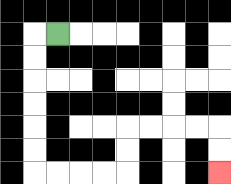{'start': '[2, 1]', 'end': '[9, 7]', 'path_directions': 'L,D,D,D,D,D,D,R,R,R,R,U,U,R,R,R,R,D,D', 'path_coordinates': '[[2, 1], [1, 1], [1, 2], [1, 3], [1, 4], [1, 5], [1, 6], [1, 7], [2, 7], [3, 7], [4, 7], [5, 7], [5, 6], [5, 5], [6, 5], [7, 5], [8, 5], [9, 5], [9, 6], [9, 7]]'}